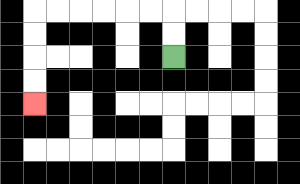{'start': '[7, 2]', 'end': '[1, 4]', 'path_directions': 'U,U,L,L,L,L,L,L,D,D,D,D', 'path_coordinates': '[[7, 2], [7, 1], [7, 0], [6, 0], [5, 0], [4, 0], [3, 0], [2, 0], [1, 0], [1, 1], [1, 2], [1, 3], [1, 4]]'}